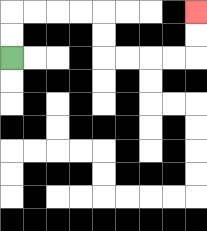{'start': '[0, 2]', 'end': '[8, 0]', 'path_directions': 'U,U,R,R,R,R,D,D,R,R,R,R,U,U', 'path_coordinates': '[[0, 2], [0, 1], [0, 0], [1, 0], [2, 0], [3, 0], [4, 0], [4, 1], [4, 2], [5, 2], [6, 2], [7, 2], [8, 2], [8, 1], [8, 0]]'}